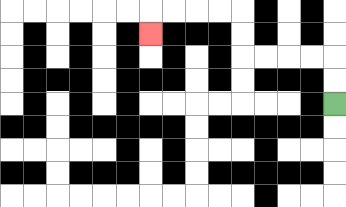{'start': '[14, 4]', 'end': '[6, 1]', 'path_directions': 'U,U,L,L,L,L,U,U,L,L,L,L,D', 'path_coordinates': '[[14, 4], [14, 3], [14, 2], [13, 2], [12, 2], [11, 2], [10, 2], [10, 1], [10, 0], [9, 0], [8, 0], [7, 0], [6, 0], [6, 1]]'}